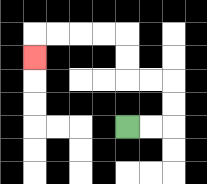{'start': '[5, 5]', 'end': '[1, 2]', 'path_directions': 'R,R,U,U,L,L,U,U,L,L,L,L,D', 'path_coordinates': '[[5, 5], [6, 5], [7, 5], [7, 4], [7, 3], [6, 3], [5, 3], [5, 2], [5, 1], [4, 1], [3, 1], [2, 1], [1, 1], [1, 2]]'}